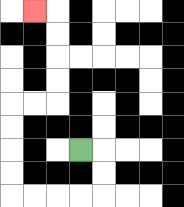{'start': '[3, 6]', 'end': '[1, 0]', 'path_directions': 'R,D,D,L,L,L,L,U,U,U,U,R,R,U,U,U,U,L', 'path_coordinates': '[[3, 6], [4, 6], [4, 7], [4, 8], [3, 8], [2, 8], [1, 8], [0, 8], [0, 7], [0, 6], [0, 5], [0, 4], [1, 4], [2, 4], [2, 3], [2, 2], [2, 1], [2, 0], [1, 0]]'}